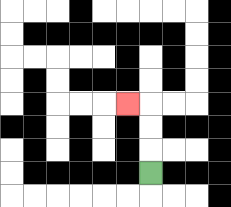{'start': '[6, 7]', 'end': '[5, 4]', 'path_directions': 'U,U,U,L', 'path_coordinates': '[[6, 7], [6, 6], [6, 5], [6, 4], [5, 4]]'}